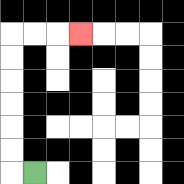{'start': '[1, 7]', 'end': '[3, 1]', 'path_directions': 'L,U,U,U,U,U,U,R,R,R', 'path_coordinates': '[[1, 7], [0, 7], [0, 6], [0, 5], [0, 4], [0, 3], [0, 2], [0, 1], [1, 1], [2, 1], [3, 1]]'}